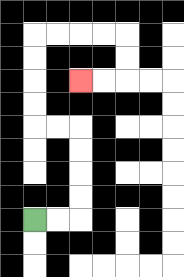{'start': '[1, 9]', 'end': '[3, 3]', 'path_directions': 'R,R,U,U,U,U,L,L,U,U,U,U,R,R,R,R,D,D,L,L', 'path_coordinates': '[[1, 9], [2, 9], [3, 9], [3, 8], [3, 7], [3, 6], [3, 5], [2, 5], [1, 5], [1, 4], [1, 3], [1, 2], [1, 1], [2, 1], [3, 1], [4, 1], [5, 1], [5, 2], [5, 3], [4, 3], [3, 3]]'}